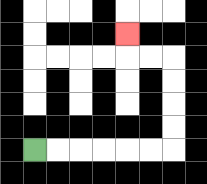{'start': '[1, 6]', 'end': '[5, 1]', 'path_directions': 'R,R,R,R,R,R,U,U,U,U,L,L,U', 'path_coordinates': '[[1, 6], [2, 6], [3, 6], [4, 6], [5, 6], [6, 6], [7, 6], [7, 5], [7, 4], [7, 3], [7, 2], [6, 2], [5, 2], [5, 1]]'}